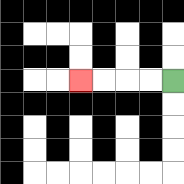{'start': '[7, 3]', 'end': '[3, 3]', 'path_directions': 'L,L,L,L', 'path_coordinates': '[[7, 3], [6, 3], [5, 3], [4, 3], [3, 3]]'}